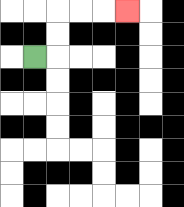{'start': '[1, 2]', 'end': '[5, 0]', 'path_directions': 'R,U,U,R,R,R', 'path_coordinates': '[[1, 2], [2, 2], [2, 1], [2, 0], [3, 0], [4, 0], [5, 0]]'}